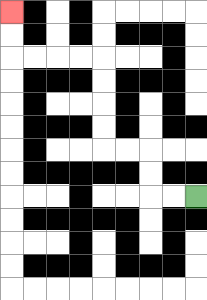{'start': '[8, 8]', 'end': '[0, 0]', 'path_directions': 'L,L,U,U,L,L,U,U,U,U,L,L,L,L,U,U', 'path_coordinates': '[[8, 8], [7, 8], [6, 8], [6, 7], [6, 6], [5, 6], [4, 6], [4, 5], [4, 4], [4, 3], [4, 2], [3, 2], [2, 2], [1, 2], [0, 2], [0, 1], [0, 0]]'}